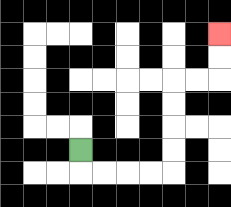{'start': '[3, 6]', 'end': '[9, 1]', 'path_directions': 'D,R,R,R,R,U,U,U,U,R,R,U,U', 'path_coordinates': '[[3, 6], [3, 7], [4, 7], [5, 7], [6, 7], [7, 7], [7, 6], [7, 5], [7, 4], [7, 3], [8, 3], [9, 3], [9, 2], [9, 1]]'}